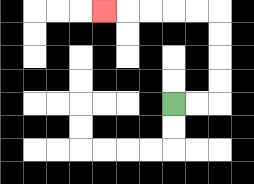{'start': '[7, 4]', 'end': '[4, 0]', 'path_directions': 'R,R,U,U,U,U,L,L,L,L,L', 'path_coordinates': '[[7, 4], [8, 4], [9, 4], [9, 3], [9, 2], [9, 1], [9, 0], [8, 0], [7, 0], [6, 0], [5, 0], [4, 0]]'}